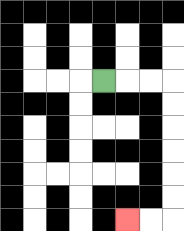{'start': '[4, 3]', 'end': '[5, 9]', 'path_directions': 'R,R,R,D,D,D,D,D,D,L,L', 'path_coordinates': '[[4, 3], [5, 3], [6, 3], [7, 3], [7, 4], [7, 5], [7, 6], [7, 7], [7, 8], [7, 9], [6, 9], [5, 9]]'}